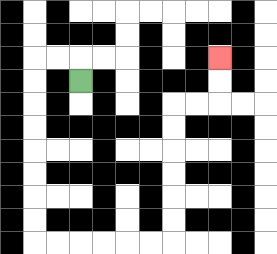{'start': '[3, 3]', 'end': '[9, 2]', 'path_directions': 'U,L,L,D,D,D,D,D,D,D,D,R,R,R,R,R,R,U,U,U,U,U,U,R,R,U,U', 'path_coordinates': '[[3, 3], [3, 2], [2, 2], [1, 2], [1, 3], [1, 4], [1, 5], [1, 6], [1, 7], [1, 8], [1, 9], [1, 10], [2, 10], [3, 10], [4, 10], [5, 10], [6, 10], [7, 10], [7, 9], [7, 8], [7, 7], [7, 6], [7, 5], [7, 4], [8, 4], [9, 4], [9, 3], [9, 2]]'}